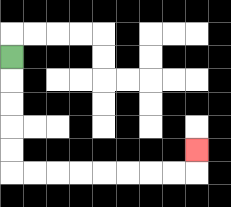{'start': '[0, 2]', 'end': '[8, 6]', 'path_directions': 'D,D,D,D,D,R,R,R,R,R,R,R,R,U', 'path_coordinates': '[[0, 2], [0, 3], [0, 4], [0, 5], [0, 6], [0, 7], [1, 7], [2, 7], [3, 7], [4, 7], [5, 7], [6, 7], [7, 7], [8, 7], [8, 6]]'}